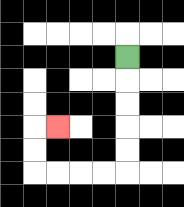{'start': '[5, 2]', 'end': '[2, 5]', 'path_directions': 'D,D,D,D,D,L,L,L,L,U,U,R', 'path_coordinates': '[[5, 2], [5, 3], [5, 4], [5, 5], [5, 6], [5, 7], [4, 7], [3, 7], [2, 7], [1, 7], [1, 6], [1, 5], [2, 5]]'}